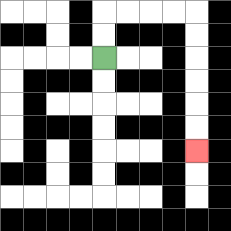{'start': '[4, 2]', 'end': '[8, 6]', 'path_directions': 'U,U,R,R,R,R,D,D,D,D,D,D', 'path_coordinates': '[[4, 2], [4, 1], [4, 0], [5, 0], [6, 0], [7, 0], [8, 0], [8, 1], [8, 2], [8, 3], [8, 4], [8, 5], [8, 6]]'}